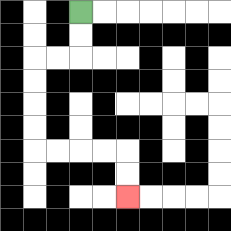{'start': '[3, 0]', 'end': '[5, 8]', 'path_directions': 'D,D,L,L,D,D,D,D,R,R,R,R,D,D', 'path_coordinates': '[[3, 0], [3, 1], [3, 2], [2, 2], [1, 2], [1, 3], [1, 4], [1, 5], [1, 6], [2, 6], [3, 6], [4, 6], [5, 6], [5, 7], [5, 8]]'}